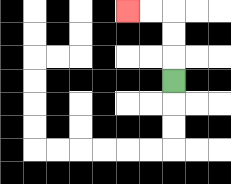{'start': '[7, 3]', 'end': '[5, 0]', 'path_directions': 'U,U,U,L,L', 'path_coordinates': '[[7, 3], [7, 2], [7, 1], [7, 0], [6, 0], [5, 0]]'}